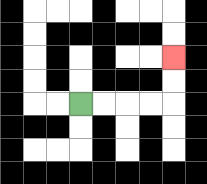{'start': '[3, 4]', 'end': '[7, 2]', 'path_directions': 'R,R,R,R,U,U', 'path_coordinates': '[[3, 4], [4, 4], [5, 4], [6, 4], [7, 4], [7, 3], [7, 2]]'}